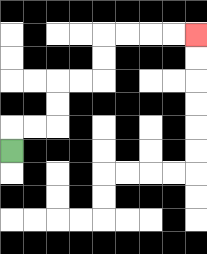{'start': '[0, 6]', 'end': '[8, 1]', 'path_directions': 'U,R,R,U,U,R,R,U,U,R,R,R,R', 'path_coordinates': '[[0, 6], [0, 5], [1, 5], [2, 5], [2, 4], [2, 3], [3, 3], [4, 3], [4, 2], [4, 1], [5, 1], [6, 1], [7, 1], [8, 1]]'}